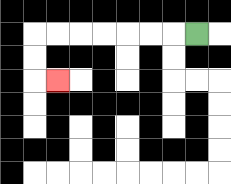{'start': '[8, 1]', 'end': '[2, 3]', 'path_directions': 'L,L,L,L,L,L,L,D,D,R', 'path_coordinates': '[[8, 1], [7, 1], [6, 1], [5, 1], [4, 1], [3, 1], [2, 1], [1, 1], [1, 2], [1, 3], [2, 3]]'}